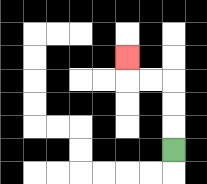{'start': '[7, 6]', 'end': '[5, 2]', 'path_directions': 'U,U,U,L,L,U', 'path_coordinates': '[[7, 6], [7, 5], [7, 4], [7, 3], [6, 3], [5, 3], [5, 2]]'}